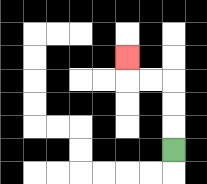{'start': '[7, 6]', 'end': '[5, 2]', 'path_directions': 'U,U,U,L,L,U', 'path_coordinates': '[[7, 6], [7, 5], [7, 4], [7, 3], [6, 3], [5, 3], [5, 2]]'}